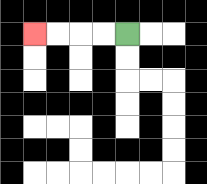{'start': '[5, 1]', 'end': '[1, 1]', 'path_directions': 'L,L,L,L', 'path_coordinates': '[[5, 1], [4, 1], [3, 1], [2, 1], [1, 1]]'}